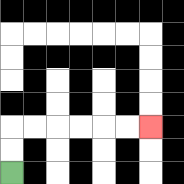{'start': '[0, 7]', 'end': '[6, 5]', 'path_directions': 'U,U,R,R,R,R,R,R', 'path_coordinates': '[[0, 7], [0, 6], [0, 5], [1, 5], [2, 5], [3, 5], [4, 5], [5, 5], [6, 5]]'}